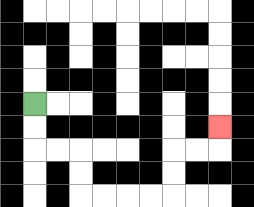{'start': '[1, 4]', 'end': '[9, 5]', 'path_directions': 'D,D,R,R,D,D,R,R,R,R,U,U,R,R,U', 'path_coordinates': '[[1, 4], [1, 5], [1, 6], [2, 6], [3, 6], [3, 7], [3, 8], [4, 8], [5, 8], [6, 8], [7, 8], [7, 7], [7, 6], [8, 6], [9, 6], [9, 5]]'}